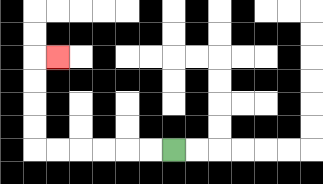{'start': '[7, 6]', 'end': '[2, 2]', 'path_directions': 'L,L,L,L,L,L,U,U,U,U,R', 'path_coordinates': '[[7, 6], [6, 6], [5, 6], [4, 6], [3, 6], [2, 6], [1, 6], [1, 5], [1, 4], [1, 3], [1, 2], [2, 2]]'}